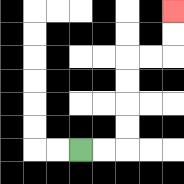{'start': '[3, 6]', 'end': '[7, 0]', 'path_directions': 'R,R,U,U,U,U,R,R,U,U', 'path_coordinates': '[[3, 6], [4, 6], [5, 6], [5, 5], [5, 4], [5, 3], [5, 2], [6, 2], [7, 2], [7, 1], [7, 0]]'}